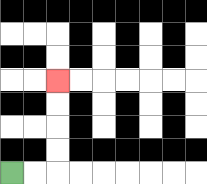{'start': '[0, 7]', 'end': '[2, 3]', 'path_directions': 'R,R,U,U,U,U', 'path_coordinates': '[[0, 7], [1, 7], [2, 7], [2, 6], [2, 5], [2, 4], [2, 3]]'}